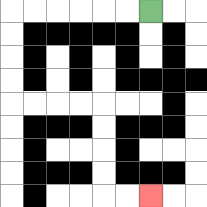{'start': '[6, 0]', 'end': '[6, 8]', 'path_directions': 'L,L,L,L,L,L,D,D,D,D,R,R,R,R,D,D,D,D,R,R', 'path_coordinates': '[[6, 0], [5, 0], [4, 0], [3, 0], [2, 0], [1, 0], [0, 0], [0, 1], [0, 2], [0, 3], [0, 4], [1, 4], [2, 4], [3, 4], [4, 4], [4, 5], [4, 6], [4, 7], [4, 8], [5, 8], [6, 8]]'}